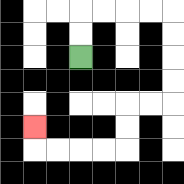{'start': '[3, 2]', 'end': '[1, 5]', 'path_directions': 'U,U,R,R,R,R,D,D,D,D,L,L,D,D,L,L,L,L,U', 'path_coordinates': '[[3, 2], [3, 1], [3, 0], [4, 0], [5, 0], [6, 0], [7, 0], [7, 1], [7, 2], [7, 3], [7, 4], [6, 4], [5, 4], [5, 5], [5, 6], [4, 6], [3, 6], [2, 6], [1, 6], [1, 5]]'}